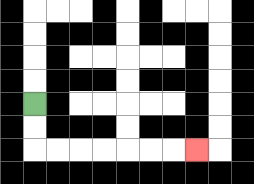{'start': '[1, 4]', 'end': '[8, 6]', 'path_directions': 'D,D,R,R,R,R,R,R,R', 'path_coordinates': '[[1, 4], [1, 5], [1, 6], [2, 6], [3, 6], [4, 6], [5, 6], [6, 6], [7, 6], [8, 6]]'}